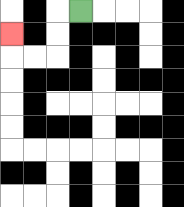{'start': '[3, 0]', 'end': '[0, 1]', 'path_directions': 'L,D,D,L,L,U', 'path_coordinates': '[[3, 0], [2, 0], [2, 1], [2, 2], [1, 2], [0, 2], [0, 1]]'}